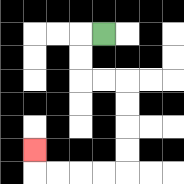{'start': '[4, 1]', 'end': '[1, 6]', 'path_directions': 'L,D,D,R,R,D,D,D,D,L,L,L,L,U', 'path_coordinates': '[[4, 1], [3, 1], [3, 2], [3, 3], [4, 3], [5, 3], [5, 4], [5, 5], [5, 6], [5, 7], [4, 7], [3, 7], [2, 7], [1, 7], [1, 6]]'}